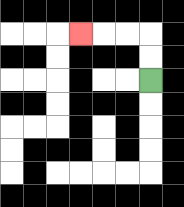{'start': '[6, 3]', 'end': '[3, 1]', 'path_directions': 'U,U,L,L,L', 'path_coordinates': '[[6, 3], [6, 2], [6, 1], [5, 1], [4, 1], [3, 1]]'}